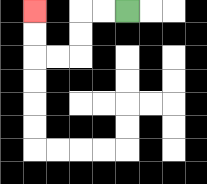{'start': '[5, 0]', 'end': '[1, 0]', 'path_directions': 'L,L,D,D,L,L,U,U', 'path_coordinates': '[[5, 0], [4, 0], [3, 0], [3, 1], [3, 2], [2, 2], [1, 2], [1, 1], [1, 0]]'}